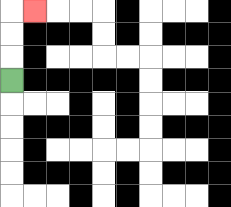{'start': '[0, 3]', 'end': '[1, 0]', 'path_directions': 'U,U,U,R', 'path_coordinates': '[[0, 3], [0, 2], [0, 1], [0, 0], [1, 0]]'}